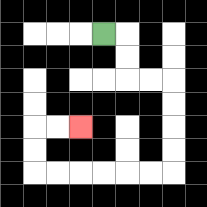{'start': '[4, 1]', 'end': '[3, 5]', 'path_directions': 'R,D,D,R,R,D,D,D,D,L,L,L,L,L,L,U,U,R,R', 'path_coordinates': '[[4, 1], [5, 1], [5, 2], [5, 3], [6, 3], [7, 3], [7, 4], [7, 5], [7, 6], [7, 7], [6, 7], [5, 7], [4, 7], [3, 7], [2, 7], [1, 7], [1, 6], [1, 5], [2, 5], [3, 5]]'}